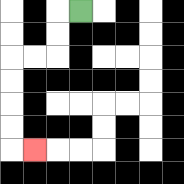{'start': '[3, 0]', 'end': '[1, 6]', 'path_directions': 'L,D,D,L,L,D,D,D,D,R', 'path_coordinates': '[[3, 0], [2, 0], [2, 1], [2, 2], [1, 2], [0, 2], [0, 3], [0, 4], [0, 5], [0, 6], [1, 6]]'}